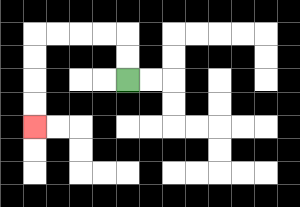{'start': '[5, 3]', 'end': '[1, 5]', 'path_directions': 'U,U,L,L,L,L,D,D,D,D', 'path_coordinates': '[[5, 3], [5, 2], [5, 1], [4, 1], [3, 1], [2, 1], [1, 1], [1, 2], [1, 3], [1, 4], [1, 5]]'}